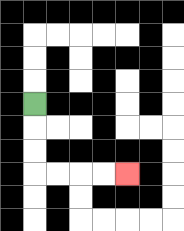{'start': '[1, 4]', 'end': '[5, 7]', 'path_directions': 'D,D,D,R,R,R,R', 'path_coordinates': '[[1, 4], [1, 5], [1, 6], [1, 7], [2, 7], [3, 7], [4, 7], [5, 7]]'}